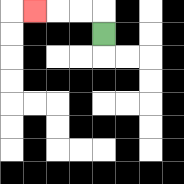{'start': '[4, 1]', 'end': '[1, 0]', 'path_directions': 'U,L,L,L', 'path_coordinates': '[[4, 1], [4, 0], [3, 0], [2, 0], [1, 0]]'}